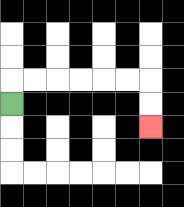{'start': '[0, 4]', 'end': '[6, 5]', 'path_directions': 'U,R,R,R,R,R,R,D,D', 'path_coordinates': '[[0, 4], [0, 3], [1, 3], [2, 3], [3, 3], [4, 3], [5, 3], [6, 3], [6, 4], [6, 5]]'}